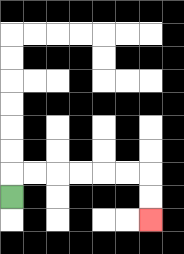{'start': '[0, 8]', 'end': '[6, 9]', 'path_directions': 'U,R,R,R,R,R,R,D,D', 'path_coordinates': '[[0, 8], [0, 7], [1, 7], [2, 7], [3, 7], [4, 7], [5, 7], [6, 7], [6, 8], [6, 9]]'}